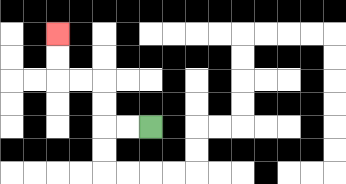{'start': '[6, 5]', 'end': '[2, 1]', 'path_directions': 'L,L,U,U,L,L,U,U', 'path_coordinates': '[[6, 5], [5, 5], [4, 5], [4, 4], [4, 3], [3, 3], [2, 3], [2, 2], [2, 1]]'}